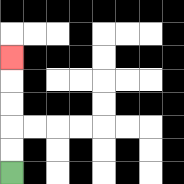{'start': '[0, 7]', 'end': '[0, 2]', 'path_directions': 'U,U,U,U,U', 'path_coordinates': '[[0, 7], [0, 6], [0, 5], [0, 4], [0, 3], [0, 2]]'}